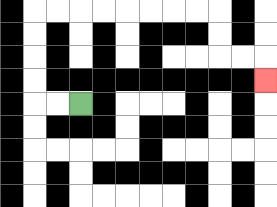{'start': '[3, 4]', 'end': '[11, 3]', 'path_directions': 'L,L,U,U,U,U,R,R,R,R,R,R,R,R,D,D,R,R,D', 'path_coordinates': '[[3, 4], [2, 4], [1, 4], [1, 3], [1, 2], [1, 1], [1, 0], [2, 0], [3, 0], [4, 0], [5, 0], [6, 0], [7, 0], [8, 0], [9, 0], [9, 1], [9, 2], [10, 2], [11, 2], [11, 3]]'}